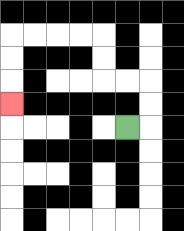{'start': '[5, 5]', 'end': '[0, 4]', 'path_directions': 'R,U,U,L,L,U,U,L,L,L,L,D,D,D', 'path_coordinates': '[[5, 5], [6, 5], [6, 4], [6, 3], [5, 3], [4, 3], [4, 2], [4, 1], [3, 1], [2, 1], [1, 1], [0, 1], [0, 2], [0, 3], [0, 4]]'}